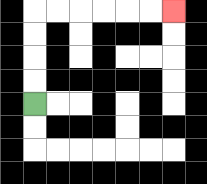{'start': '[1, 4]', 'end': '[7, 0]', 'path_directions': 'U,U,U,U,R,R,R,R,R,R', 'path_coordinates': '[[1, 4], [1, 3], [1, 2], [1, 1], [1, 0], [2, 0], [3, 0], [4, 0], [5, 0], [6, 0], [7, 0]]'}